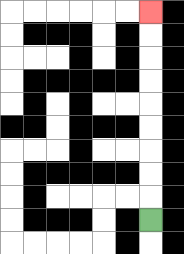{'start': '[6, 9]', 'end': '[6, 0]', 'path_directions': 'U,U,U,U,U,U,U,U,U', 'path_coordinates': '[[6, 9], [6, 8], [6, 7], [6, 6], [6, 5], [6, 4], [6, 3], [6, 2], [6, 1], [6, 0]]'}